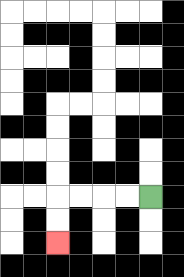{'start': '[6, 8]', 'end': '[2, 10]', 'path_directions': 'L,L,L,L,D,D', 'path_coordinates': '[[6, 8], [5, 8], [4, 8], [3, 8], [2, 8], [2, 9], [2, 10]]'}